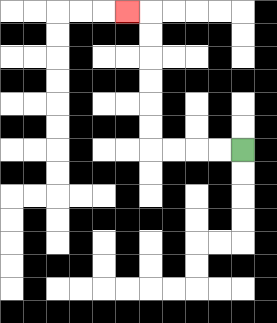{'start': '[10, 6]', 'end': '[5, 0]', 'path_directions': 'L,L,L,L,U,U,U,U,U,U,L', 'path_coordinates': '[[10, 6], [9, 6], [8, 6], [7, 6], [6, 6], [6, 5], [6, 4], [6, 3], [6, 2], [6, 1], [6, 0], [5, 0]]'}